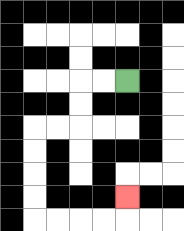{'start': '[5, 3]', 'end': '[5, 8]', 'path_directions': 'L,L,D,D,L,L,D,D,D,D,R,R,R,R,U', 'path_coordinates': '[[5, 3], [4, 3], [3, 3], [3, 4], [3, 5], [2, 5], [1, 5], [1, 6], [1, 7], [1, 8], [1, 9], [2, 9], [3, 9], [4, 9], [5, 9], [5, 8]]'}